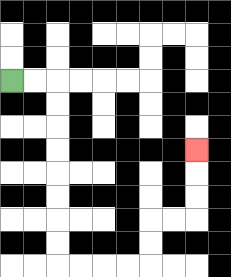{'start': '[0, 3]', 'end': '[8, 6]', 'path_directions': 'R,R,D,D,D,D,D,D,D,D,R,R,R,R,U,U,R,R,U,U,U', 'path_coordinates': '[[0, 3], [1, 3], [2, 3], [2, 4], [2, 5], [2, 6], [2, 7], [2, 8], [2, 9], [2, 10], [2, 11], [3, 11], [4, 11], [5, 11], [6, 11], [6, 10], [6, 9], [7, 9], [8, 9], [8, 8], [8, 7], [8, 6]]'}